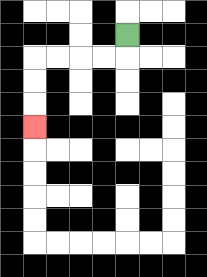{'start': '[5, 1]', 'end': '[1, 5]', 'path_directions': 'D,L,L,L,L,D,D,D', 'path_coordinates': '[[5, 1], [5, 2], [4, 2], [3, 2], [2, 2], [1, 2], [1, 3], [1, 4], [1, 5]]'}